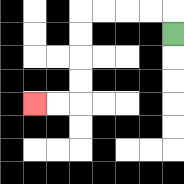{'start': '[7, 1]', 'end': '[1, 4]', 'path_directions': 'U,L,L,L,L,D,D,D,D,L,L', 'path_coordinates': '[[7, 1], [7, 0], [6, 0], [5, 0], [4, 0], [3, 0], [3, 1], [3, 2], [3, 3], [3, 4], [2, 4], [1, 4]]'}